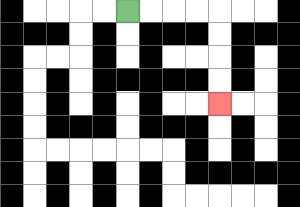{'start': '[5, 0]', 'end': '[9, 4]', 'path_directions': 'R,R,R,R,D,D,D,D', 'path_coordinates': '[[5, 0], [6, 0], [7, 0], [8, 0], [9, 0], [9, 1], [9, 2], [9, 3], [9, 4]]'}